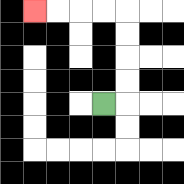{'start': '[4, 4]', 'end': '[1, 0]', 'path_directions': 'R,U,U,U,U,L,L,L,L', 'path_coordinates': '[[4, 4], [5, 4], [5, 3], [5, 2], [5, 1], [5, 0], [4, 0], [3, 0], [2, 0], [1, 0]]'}